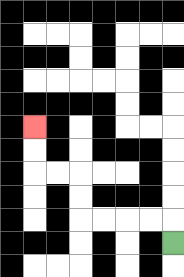{'start': '[7, 10]', 'end': '[1, 5]', 'path_directions': 'U,L,L,L,L,U,U,L,L,U,U', 'path_coordinates': '[[7, 10], [7, 9], [6, 9], [5, 9], [4, 9], [3, 9], [3, 8], [3, 7], [2, 7], [1, 7], [1, 6], [1, 5]]'}